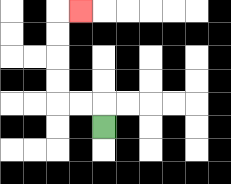{'start': '[4, 5]', 'end': '[3, 0]', 'path_directions': 'U,L,L,U,U,U,U,R', 'path_coordinates': '[[4, 5], [4, 4], [3, 4], [2, 4], [2, 3], [2, 2], [2, 1], [2, 0], [3, 0]]'}